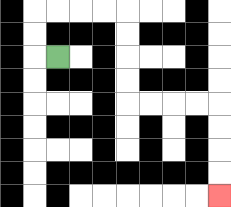{'start': '[2, 2]', 'end': '[9, 8]', 'path_directions': 'L,U,U,R,R,R,R,D,D,D,D,R,R,R,R,D,D,D,D', 'path_coordinates': '[[2, 2], [1, 2], [1, 1], [1, 0], [2, 0], [3, 0], [4, 0], [5, 0], [5, 1], [5, 2], [5, 3], [5, 4], [6, 4], [7, 4], [8, 4], [9, 4], [9, 5], [9, 6], [9, 7], [9, 8]]'}